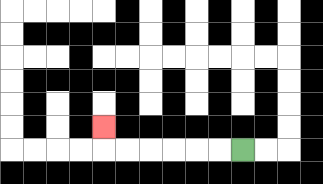{'start': '[10, 6]', 'end': '[4, 5]', 'path_directions': 'L,L,L,L,L,L,U', 'path_coordinates': '[[10, 6], [9, 6], [8, 6], [7, 6], [6, 6], [5, 6], [4, 6], [4, 5]]'}